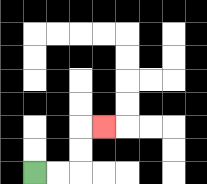{'start': '[1, 7]', 'end': '[4, 5]', 'path_directions': 'R,R,U,U,R', 'path_coordinates': '[[1, 7], [2, 7], [3, 7], [3, 6], [3, 5], [4, 5]]'}